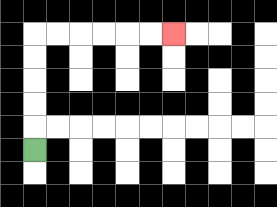{'start': '[1, 6]', 'end': '[7, 1]', 'path_directions': 'U,U,U,U,U,R,R,R,R,R,R', 'path_coordinates': '[[1, 6], [1, 5], [1, 4], [1, 3], [1, 2], [1, 1], [2, 1], [3, 1], [4, 1], [5, 1], [6, 1], [7, 1]]'}